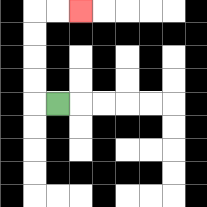{'start': '[2, 4]', 'end': '[3, 0]', 'path_directions': 'L,U,U,U,U,R,R', 'path_coordinates': '[[2, 4], [1, 4], [1, 3], [1, 2], [1, 1], [1, 0], [2, 0], [3, 0]]'}